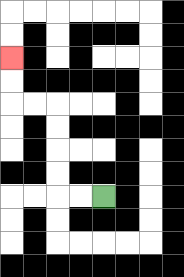{'start': '[4, 8]', 'end': '[0, 2]', 'path_directions': 'L,L,U,U,U,U,L,L,U,U', 'path_coordinates': '[[4, 8], [3, 8], [2, 8], [2, 7], [2, 6], [2, 5], [2, 4], [1, 4], [0, 4], [0, 3], [0, 2]]'}